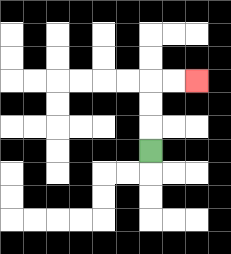{'start': '[6, 6]', 'end': '[8, 3]', 'path_directions': 'U,U,U,R,R', 'path_coordinates': '[[6, 6], [6, 5], [6, 4], [6, 3], [7, 3], [8, 3]]'}